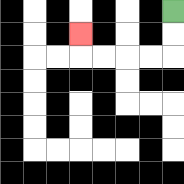{'start': '[7, 0]', 'end': '[3, 1]', 'path_directions': 'D,D,L,L,L,L,U', 'path_coordinates': '[[7, 0], [7, 1], [7, 2], [6, 2], [5, 2], [4, 2], [3, 2], [3, 1]]'}